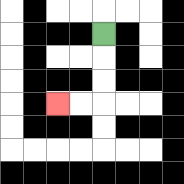{'start': '[4, 1]', 'end': '[2, 4]', 'path_directions': 'D,D,D,L,L', 'path_coordinates': '[[4, 1], [4, 2], [4, 3], [4, 4], [3, 4], [2, 4]]'}